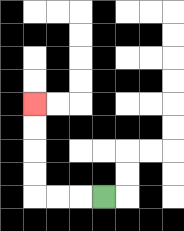{'start': '[4, 8]', 'end': '[1, 4]', 'path_directions': 'L,L,L,U,U,U,U', 'path_coordinates': '[[4, 8], [3, 8], [2, 8], [1, 8], [1, 7], [1, 6], [1, 5], [1, 4]]'}